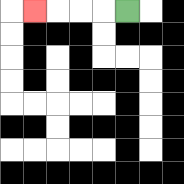{'start': '[5, 0]', 'end': '[1, 0]', 'path_directions': 'L,L,L,L', 'path_coordinates': '[[5, 0], [4, 0], [3, 0], [2, 0], [1, 0]]'}